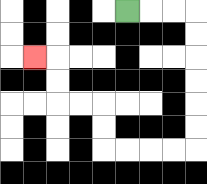{'start': '[5, 0]', 'end': '[1, 2]', 'path_directions': 'R,R,R,D,D,D,D,D,D,L,L,L,L,U,U,L,L,U,U,L', 'path_coordinates': '[[5, 0], [6, 0], [7, 0], [8, 0], [8, 1], [8, 2], [8, 3], [8, 4], [8, 5], [8, 6], [7, 6], [6, 6], [5, 6], [4, 6], [4, 5], [4, 4], [3, 4], [2, 4], [2, 3], [2, 2], [1, 2]]'}